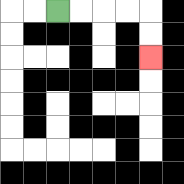{'start': '[2, 0]', 'end': '[6, 2]', 'path_directions': 'R,R,R,R,D,D', 'path_coordinates': '[[2, 0], [3, 0], [4, 0], [5, 0], [6, 0], [6, 1], [6, 2]]'}